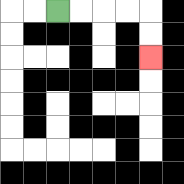{'start': '[2, 0]', 'end': '[6, 2]', 'path_directions': 'R,R,R,R,D,D', 'path_coordinates': '[[2, 0], [3, 0], [4, 0], [5, 0], [6, 0], [6, 1], [6, 2]]'}